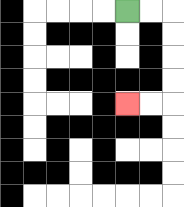{'start': '[5, 0]', 'end': '[5, 4]', 'path_directions': 'R,R,D,D,D,D,L,L', 'path_coordinates': '[[5, 0], [6, 0], [7, 0], [7, 1], [7, 2], [7, 3], [7, 4], [6, 4], [5, 4]]'}